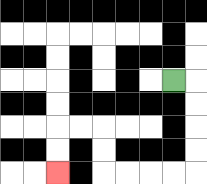{'start': '[7, 3]', 'end': '[2, 7]', 'path_directions': 'R,D,D,D,D,L,L,L,L,U,U,L,L,D,D', 'path_coordinates': '[[7, 3], [8, 3], [8, 4], [8, 5], [8, 6], [8, 7], [7, 7], [6, 7], [5, 7], [4, 7], [4, 6], [4, 5], [3, 5], [2, 5], [2, 6], [2, 7]]'}